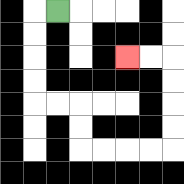{'start': '[2, 0]', 'end': '[5, 2]', 'path_directions': 'L,D,D,D,D,R,R,D,D,R,R,R,R,U,U,U,U,L,L', 'path_coordinates': '[[2, 0], [1, 0], [1, 1], [1, 2], [1, 3], [1, 4], [2, 4], [3, 4], [3, 5], [3, 6], [4, 6], [5, 6], [6, 6], [7, 6], [7, 5], [7, 4], [7, 3], [7, 2], [6, 2], [5, 2]]'}